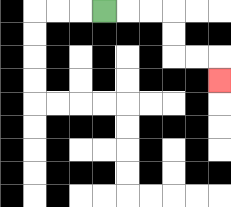{'start': '[4, 0]', 'end': '[9, 3]', 'path_directions': 'R,R,R,D,D,R,R,D', 'path_coordinates': '[[4, 0], [5, 0], [6, 0], [7, 0], [7, 1], [7, 2], [8, 2], [9, 2], [9, 3]]'}